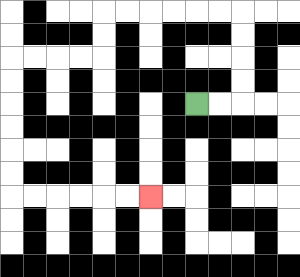{'start': '[8, 4]', 'end': '[6, 8]', 'path_directions': 'R,R,U,U,U,U,L,L,L,L,L,L,D,D,L,L,L,L,D,D,D,D,D,D,R,R,R,R,R,R', 'path_coordinates': '[[8, 4], [9, 4], [10, 4], [10, 3], [10, 2], [10, 1], [10, 0], [9, 0], [8, 0], [7, 0], [6, 0], [5, 0], [4, 0], [4, 1], [4, 2], [3, 2], [2, 2], [1, 2], [0, 2], [0, 3], [0, 4], [0, 5], [0, 6], [0, 7], [0, 8], [1, 8], [2, 8], [3, 8], [4, 8], [5, 8], [6, 8]]'}